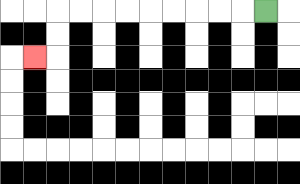{'start': '[11, 0]', 'end': '[1, 2]', 'path_directions': 'L,L,L,L,L,L,L,L,L,D,D,L', 'path_coordinates': '[[11, 0], [10, 0], [9, 0], [8, 0], [7, 0], [6, 0], [5, 0], [4, 0], [3, 0], [2, 0], [2, 1], [2, 2], [1, 2]]'}